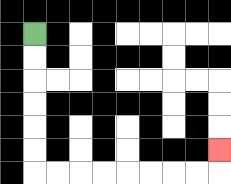{'start': '[1, 1]', 'end': '[9, 6]', 'path_directions': 'D,D,D,D,D,D,R,R,R,R,R,R,R,R,U', 'path_coordinates': '[[1, 1], [1, 2], [1, 3], [1, 4], [1, 5], [1, 6], [1, 7], [2, 7], [3, 7], [4, 7], [5, 7], [6, 7], [7, 7], [8, 7], [9, 7], [9, 6]]'}